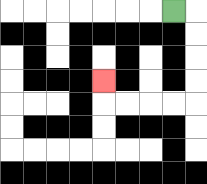{'start': '[7, 0]', 'end': '[4, 3]', 'path_directions': 'R,D,D,D,D,L,L,L,L,U', 'path_coordinates': '[[7, 0], [8, 0], [8, 1], [8, 2], [8, 3], [8, 4], [7, 4], [6, 4], [5, 4], [4, 4], [4, 3]]'}